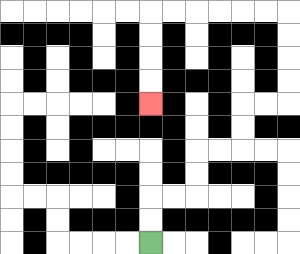{'start': '[6, 10]', 'end': '[6, 4]', 'path_directions': 'U,U,R,R,U,U,R,R,U,U,R,R,U,U,U,U,L,L,L,L,L,L,D,D,D,D', 'path_coordinates': '[[6, 10], [6, 9], [6, 8], [7, 8], [8, 8], [8, 7], [8, 6], [9, 6], [10, 6], [10, 5], [10, 4], [11, 4], [12, 4], [12, 3], [12, 2], [12, 1], [12, 0], [11, 0], [10, 0], [9, 0], [8, 0], [7, 0], [6, 0], [6, 1], [6, 2], [6, 3], [6, 4]]'}